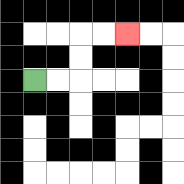{'start': '[1, 3]', 'end': '[5, 1]', 'path_directions': 'R,R,U,U,R,R', 'path_coordinates': '[[1, 3], [2, 3], [3, 3], [3, 2], [3, 1], [4, 1], [5, 1]]'}